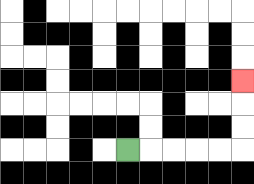{'start': '[5, 6]', 'end': '[10, 3]', 'path_directions': 'R,R,R,R,R,U,U,U', 'path_coordinates': '[[5, 6], [6, 6], [7, 6], [8, 6], [9, 6], [10, 6], [10, 5], [10, 4], [10, 3]]'}